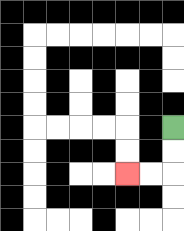{'start': '[7, 5]', 'end': '[5, 7]', 'path_directions': 'D,D,L,L', 'path_coordinates': '[[7, 5], [7, 6], [7, 7], [6, 7], [5, 7]]'}